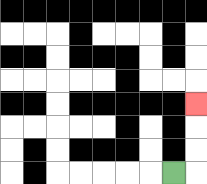{'start': '[7, 7]', 'end': '[8, 4]', 'path_directions': 'R,U,U,U', 'path_coordinates': '[[7, 7], [8, 7], [8, 6], [8, 5], [8, 4]]'}